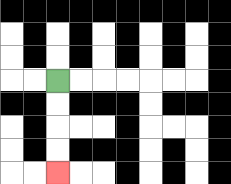{'start': '[2, 3]', 'end': '[2, 7]', 'path_directions': 'D,D,D,D', 'path_coordinates': '[[2, 3], [2, 4], [2, 5], [2, 6], [2, 7]]'}